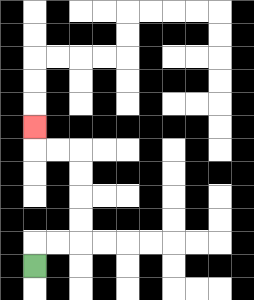{'start': '[1, 11]', 'end': '[1, 5]', 'path_directions': 'U,R,R,U,U,U,U,L,L,U', 'path_coordinates': '[[1, 11], [1, 10], [2, 10], [3, 10], [3, 9], [3, 8], [3, 7], [3, 6], [2, 6], [1, 6], [1, 5]]'}